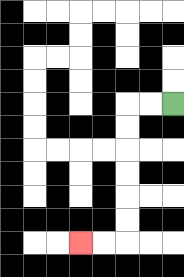{'start': '[7, 4]', 'end': '[3, 10]', 'path_directions': 'L,L,D,D,D,D,D,D,L,L', 'path_coordinates': '[[7, 4], [6, 4], [5, 4], [5, 5], [5, 6], [5, 7], [5, 8], [5, 9], [5, 10], [4, 10], [3, 10]]'}